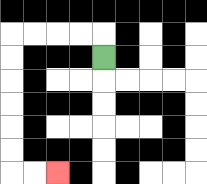{'start': '[4, 2]', 'end': '[2, 7]', 'path_directions': 'U,L,L,L,L,D,D,D,D,D,D,R,R', 'path_coordinates': '[[4, 2], [4, 1], [3, 1], [2, 1], [1, 1], [0, 1], [0, 2], [0, 3], [0, 4], [0, 5], [0, 6], [0, 7], [1, 7], [2, 7]]'}